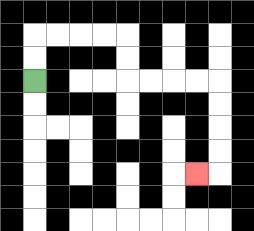{'start': '[1, 3]', 'end': '[8, 7]', 'path_directions': 'U,U,R,R,R,R,D,D,R,R,R,R,D,D,D,D,L', 'path_coordinates': '[[1, 3], [1, 2], [1, 1], [2, 1], [3, 1], [4, 1], [5, 1], [5, 2], [5, 3], [6, 3], [7, 3], [8, 3], [9, 3], [9, 4], [9, 5], [9, 6], [9, 7], [8, 7]]'}